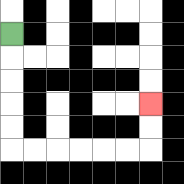{'start': '[0, 1]', 'end': '[6, 4]', 'path_directions': 'D,D,D,D,D,R,R,R,R,R,R,U,U', 'path_coordinates': '[[0, 1], [0, 2], [0, 3], [0, 4], [0, 5], [0, 6], [1, 6], [2, 6], [3, 6], [4, 6], [5, 6], [6, 6], [6, 5], [6, 4]]'}